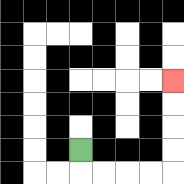{'start': '[3, 6]', 'end': '[7, 3]', 'path_directions': 'D,R,R,R,R,U,U,U,U', 'path_coordinates': '[[3, 6], [3, 7], [4, 7], [5, 7], [6, 7], [7, 7], [7, 6], [7, 5], [7, 4], [7, 3]]'}